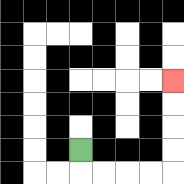{'start': '[3, 6]', 'end': '[7, 3]', 'path_directions': 'D,R,R,R,R,U,U,U,U', 'path_coordinates': '[[3, 6], [3, 7], [4, 7], [5, 7], [6, 7], [7, 7], [7, 6], [7, 5], [7, 4], [7, 3]]'}